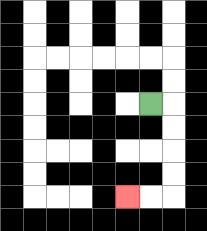{'start': '[6, 4]', 'end': '[5, 8]', 'path_directions': 'R,D,D,D,D,L,L', 'path_coordinates': '[[6, 4], [7, 4], [7, 5], [7, 6], [7, 7], [7, 8], [6, 8], [5, 8]]'}